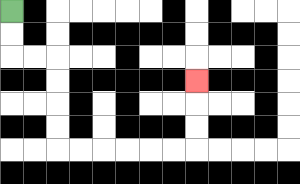{'start': '[0, 0]', 'end': '[8, 3]', 'path_directions': 'D,D,R,R,D,D,D,D,R,R,R,R,R,R,U,U,U', 'path_coordinates': '[[0, 0], [0, 1], [0, 2], [1, 2], [2, 2], [2, 3], [2, 4], [2, 5], [2, 6], [3, 6], [4, 6], [5, 6], [6, 6], [7, 6], [8, 6], [8, 5], [8, 4], [8, 3]]'}